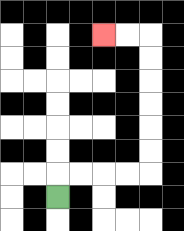{'start': '[2, 8]', 'end': '[4, 1]', 'path_directions': 'U,R,R,R,R,U,U,U,U,U,U,L,L', 'path_coordinates': '[[2, 8], [2, 7], [3, 7], [4, 7], [5, 7], [6, 7], [6, 6], [6, 5], [6, 4], [6, 3], [6, 2], [6, 1], [5, 1], [4, 1]]'}